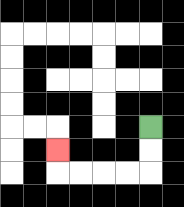{'start': '[6, 5]', 'end': '[2, 6]', 'path_directions': 'D,D,L,L,L,L,U', 'path_coordinates': '[[6, 5], [6, 6], [6, 7], [5, 7], [4, 7], [3, 7], [2, 7], [2, 6]]'}